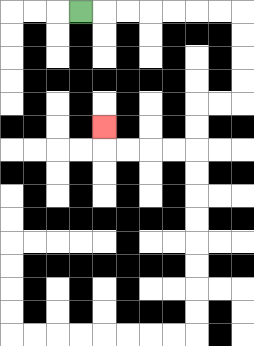{'start': '[3, 0]', 'end': '[4, 5]', 'path_directions': 'R,R,R,R,R,R,R,D,D,D,D,L,L,D,D,L,L,L,L,U', 'path_coordinates': '[[3, 0], [4, 0], [5, 0], [6, 0], [7, 0], [8, 0], [9, 0], [10, 0], [10, 1], [10, 2], [10, 3], [10, 4], [9, 4], [8, 4], [8, 5], [8, 6], [7, 6], [6, 6], [5, 6], [4, 6], [4, 5]]'}